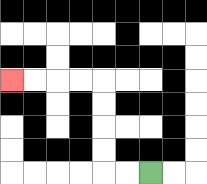{'start': '[6, 7]', 'end': '[0, 3]', 'path_directions': 'L,L,U,U,U,U,L,L,L,L', 'path_coordinates': '[[6, 7], [5, 7], [4, 7], [4, 6], [4, 5], [4, 4], [4, 3], [3, 3], [2, 3], [1, 3], [0, 3]]'}